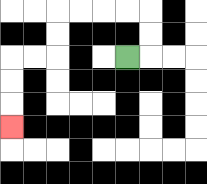{'start': '[5, 2]', 'end': '[0, 5]', 'path_directions': 'R,U,U,L,L,L,L,D,D,L,L,D,D,D', 'path_coordinates': '[[5, 2], [6, 2], [6, 1], [6, 0], [5, 0], [4, 0], [3, 0], [2, 0], [2, 1], [2, 2], [1, 2], [0, 2], [0, 3], [0, 4], [0, 5]]'}